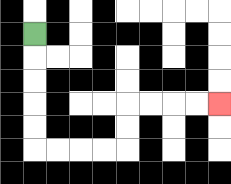{'start': '[1, 1]', 'end': '[9, 4]', 'path_directions': 'D,D,D,D,D,R,R,R,R,U,U,R,R,R,R', 'path_coordinates': '[[1, 1], [1, 2], [1, 3], [1, 4], [1, 5], [1, 6], [2, 6], [3, 6], [4, 6], [5, 6], [5, 5], [5, 4], [6, 4], [7, 4], [8, 4], [9, 4]]'}